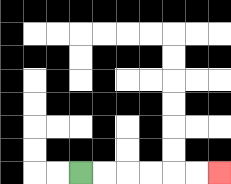{'start': '[3, 7]', 'end': '[9, 7]', 'path_directions': 'R,R,R,R,R,R', 'path_coordinates': '[[3, 7], [4, 7], [5, 7], [6, 7], [7, 7], [8, 7], [9, 7]]'}